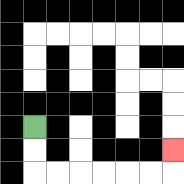{'start': '[1, 5]', 'end': '[7, 6]', 'path_directions': 'D,D,R,R,R,R,R,R,U', 'path_coordinates': '[[1, 5], [1, 6], [1, 7], [2, 7], [3, 7], [4, 7], [5, 7], [6, 7], [7, 7], [7, 6]]'}